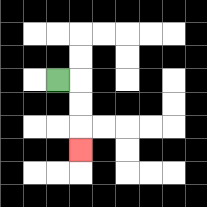{'start': '[2, 3]', 'end': '[3, 6]', 'path_directions': 'R,D,D,D', 'path_coordinates': '[[2, 3], [3, 3], [3, 4], [3, 5], [3, 6]]'}